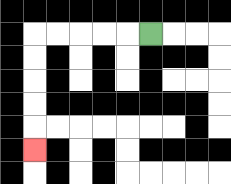{'start': '[6, 1]', 'end': '[1, 6]', 'path_directions': 'L,L,L,L,L,D,D,D,D,D', 'path_coordinates': '[[6, 1], [5, 1], [4, 1], [3, 1], [2, 1], [1, 1], [1, 2], [1, 3], [1, 4], [1, 5], [1, 6]]'}